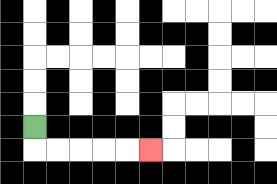{'start': '[1, 5]', 'end': '[6, 6]', 'path_directions': 'D,R,R,R,R,R', 'path_coordinates': '[[1, 5], [1, 6], [2, 6], [3, 6], [4, 6], [5, 6], [6, 6]]'}